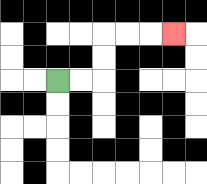{'start': '[2, 3]', 'end': '[7, 1]', 'path_directions': 'R,R,U,U,R,R,R', 'path_coordinates': '[[2, 3], [3, 3], [4, 3], [4, 2], [4, 1], [5, 1], [6, 1], [7, 1]]'}